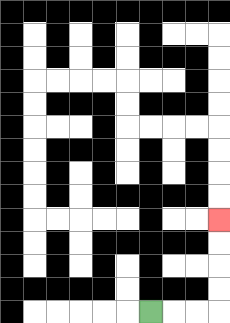{'start': '[6, 13]', 'end': '[9, 9]', 'path_directions': 'R,R,R,U,U,U,U', 'path_coordinates': '[[6, 13], [7, 13], [8, 13], [9, 13], [9, 12], [9, 11], [9, 10], [9, 9]]'}